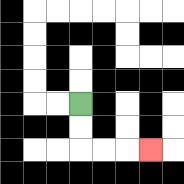{'start': '[3, 4]', 'end': '[6, 6]', 'path_directions': 'D,D,R,R,R', 'path_coordinates': '[[3, 4], [3, 5], [3, 6], [4, 6], [5, 6], [6, 6]]'}